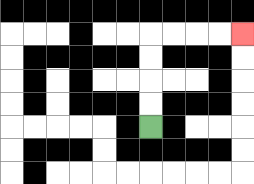{'start': '[6, 5]', 'end': '[10, 1]', 'path_directions': 'U,U,U,U,R,R,R,R', 'path_coordinates': '[[6, 5], [6, 4], [6, 3], [6, 2], [6, 1], [7, 1], [8, 1], [9, 1], [10, 1]]'}